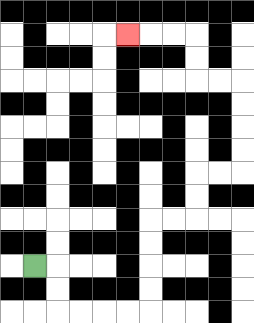{'start': '[1, 11]', 'end': '[5, 1]', 'path_directions': 'R,D,D,R,R,R,R,U,U,U,U,R,R,U,U,R,R,U,U,U,U,L,L,U,U,L,L,L', 'path_coordinates': '[[1, 11], [2, 11], [2, 12], [2, 13], [3, 13], [4, 13], [5, 13], [6, 13], [6, 12], [6, 11], [6, 10], [6, 9], [7, 9], [8, 9], [8, 8], [8, 7], [9, 7], [10, 7], [10, 6], [10, 5], [10, 4], [10, 3], [9, 3], [8, 3], [8, 2], [8, 1], [7, 1], [6, 1], [5, 1]]'}